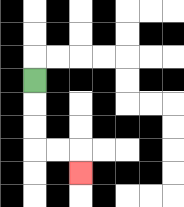{'start': '[1, 3]', 'end': '[3, 7]', 'path_directions': 'D,D,D,R,R,D', 'path_coordinates': '[[1, 3], [1, 4], [1, 5], [1, 6], [2, 6], [3, 6], [3, 7]]'}